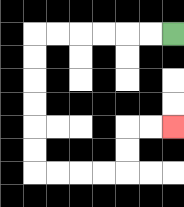{'start': '[7, 1]', 'end': '[7, 5]', 'path_directions': 'L,L,L,L,L,L,D,D,D,D,D,D,R,R,R,R,U,U,R,R', 'path_coordinates': '[[7, 1], [6, 1], [5, 1], [4, 1], [3, 1], [2, 1], [1, 1], [1, 2], [1, 3], [1, 4], [1, 5], [1, 6], [1, 7], [2, 7], [3, 7], [4, 7], [5, 7], [5, 6], [5, 5], [6, 5], [7, 5]]'}